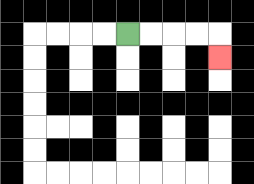{'start': '[5, 1]', 'end': '[9, 2]', 'path_directions': 'R,R,R,R,D', 'path_coordinates': '[[5, 1], [6, 1], [7, 1], [8, 1], [9, 1], [9, 2]]'}